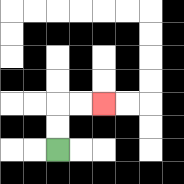{'start': '[2, 6]', 'end': '[4, 4]', 'path_directions': 'U,U,R,R', 'path_coordinates': '[[2, 6], [2, 5], [2, 4], [3, 4], [4, 4]]'}